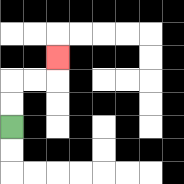{'start': '[0, 5]', 'end': '[2, 2]', 'path_directions': 'U,U,R,R,U', 'path_coordinates': '[[0, 5], [0, 4], [0, 3], [1, 3], [2, 3], [2, 2]]'}